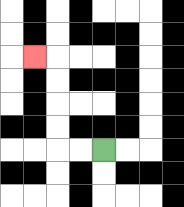{'start': '[4, 6]', 'end': '[1, 2]', 'path_directions': 'L,L,U,U,U,U,L', 'path_coordinates': '[[4, 6], [3, 6], [2, 6], [2, 5], [2, 4], [2, 3], [2, 2], [1, 2]]'}